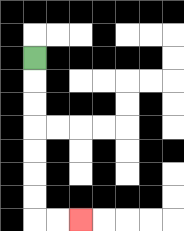{'start': '[1, 2]', 'end': '[3, 9]', 'path_directions': 'D,D,D,D,D,D,D,R,R', 'path_coordinates': '[[1, 2], [1, 3], [1, 4], [1, 5], [1, 6], [1, 7], [1, 8], [1, 9], [2, 9], [3, 9]]'}